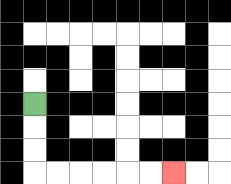{'start': '[1, 4]', 'end': '[7, 7]', 'path_directions': 'D,D,D,R,R,R,R,R,R', 'path_coordinates': '[[1, 4], [1, 5], [1, 6], [1, 7], [2, 7], [3, 7], [4, 7], [5, 7], [6, 7], [7, 7]]'}